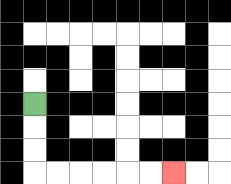{'start': '[1, 4]', 'end': '[7, 7]', 'path_directions': 'D,D,D,R,R,R,R,R,R', 'path_coordinates': '[[1, 4], [1, 5], [1, 6], [1, 7], [2, 7], [3, 7], [4, 7], [5, 7], [6, 7], [7, 7]]'}